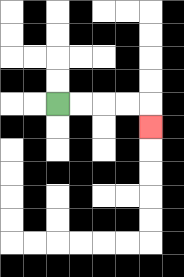{'start': '[2, 4]', 'end': '[6, 5]', 'path_directions': 'R,R,R,R,D', 'path_coordinates': '[[2, 4], [3, 4], [4, 4], [5, 4], [6, 4], [6, 5]]'}